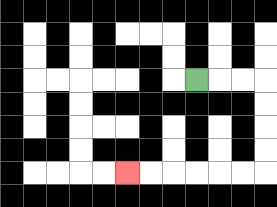{'start': '[8, 3]', 'end': '[5, 7]', 'path_directions': 'R,R,R,D,D,D,D,L,L,L,L,L,L', 'path_coordinates': '[[8, 3], [9, 3], [10, 3], [11, 3], [11, 4], [11, 5], [11, 6], [11, 7], [10, 7], [9, 7], [8, 7], [7, 7], [6, 7], [5, 7]]'}